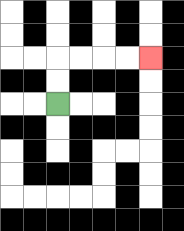{'start': '[2, 4]', 'end': '[6, 2]', 'path_directions': 'U,U,R,R,R,R', 'path_coordinates': '[[2, 4], [2, 3], [2, 2], [3, 2], [4, 2], [5, 2], [6, 2]]'}